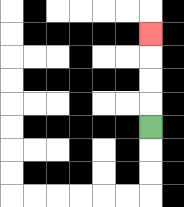{'start': '[6, 5]', 'end': '[6, 1]', 'path_directions': 'U,U,U,U', 'path_coordinates': '[[6, 5], [6, 4], [6, 3], [6, 2], [6, 1]]'}